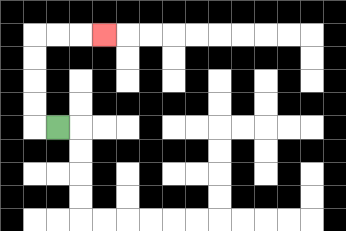{'start': '[2, 5]', 'end': '[4, 1]', 'path_directions': 'L,U,U,U,U,R,R,R', 'path_coordinates': '[[2, 5], [1, 5], [1, 4], [1, 3], [1, 2], [1, 1], [2, 1], [3, 1], [4, 1]]'}